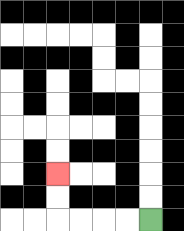{'start': '[6, 9]', 'end': '[2, 7]', 'path_directions': 'L,L,L,L,U,U', 'path_coordinates': '[[6, 9], [5, 9], [4, 9], [3, 9], [2, 9], [2, 8], [2, 7]]'}